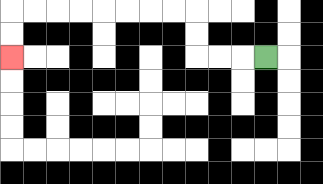{'start': '[11, 2]', 'end': '[0, 2]', 'path_directions': 'L,L,L,U,U,L,L,L,L,L,L,L,L,D,D', 'path_coordinates': '[[11, 2], [10, 2], [9, 2], [8, 2], [8, 1], [8, 0], [7, 0], [6, 0], [5, 0], [4, 0], [3, 0], [2, 0], [1, 0], [0, 0], [0, 1], [0, 2]]'}